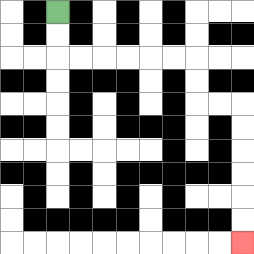{'start': '[2, 0]', 'end': '[10, 10]', 'path_directions': 'D,D,R,R,R,R,R,R,D,D,R,R,D,D,D,D,D,D', 'path_coordinates': '[[2, 0], [2, 1], [2, 2], [3, 2], [4, 2], [5, 2], [6, 2], [7, 2], [8, 2], [8, 3], [8, 4], [9, 4], [10, 4], [10, 5], [10, 6], [10, 7], [10, 8], [10, 9], [10, 10]]'}